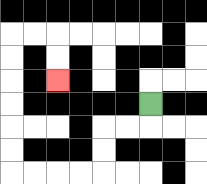{'start': '[6, 4]', 'end': '[2, 3]', 'path_directions': 'D,L,L,D,D,L,L,L,L,U,U,U,U,U,U,R,R,D,D', 'path_coordinates': '[[6, 4], [6, 5], [5, 5], [4, 5], [4, 6], [4, 7], [3, 7], [2, 7], [1, 7], [0, 7], [0, 6], [0, 5], [0, 4], [0, 3], [0, 2], [0, 1], [1, 1], [2, 1], [2, 2], [2, 3]]'}